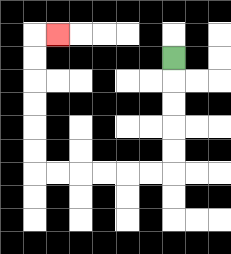{'start': '[7, 2]', 'end': '[2, 1]', 'path_directions': 'D,D,D,D,D,L,L,L,L,L,L,U,U,U,U,U,U,R', 'path_coordinates': '[[7, 2], [7, 3], [7, 4], [7, 5], [7, 6], [7, 7], [6, 7], [5, 7], [4, 7], [3, 7], [2, 7], [1, 7], [1, 6], [1, 5], [1, 4], [1, 3], [1, 2], [1, 1], [2, 1]]'}